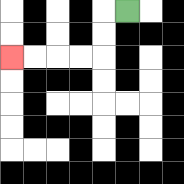{'start': '[5, 0]', 'end': '[0, 2]', 'path_directions': 'L,D,D,L,L,L,L', 'path_coordinates': '[[5, 0], [4, 0], [4, 1], [4, 2], [3, 2], [2, 2], [1, 2], [0, 2]]'}